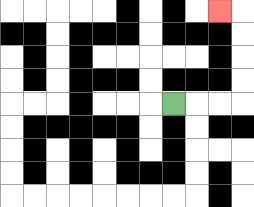{'start': '[7, 4]', 'end': '[9, 0]', 'path_directions': 'R,R,R,U,U,U,U,L', 'path_coordinates': '[[7, 4], [8, 4], [9, 4], [10, 4], [10, 3], [10, 2], [10, 1], [10, 0], [9, 0]]'}